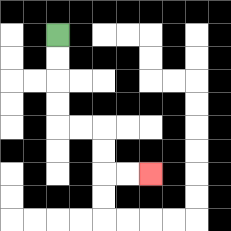{'start': '[2, 1]', 'end': '[6, 7]', 'path_directions': 'D,D,D,D,R,R,D,D,R,R', 'path_coordinates': '[[2, 1], [2, 2], [2, 3], [2, 4], [2, 5], [3, 5], [4, 5], [4, 6], [4, 7], [5, 7], [6, 7]]'}